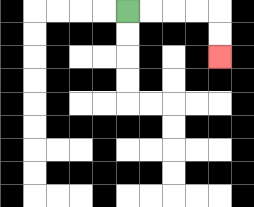{'start': '[5, 0]', 'end': '[9, 2]', 'path_directions': 'R,R,R,R,D,D', 'path_coordinates': '[[5, 0], [6, 0], [7, 0], [8, 0], [9, 0], [9, 1], [9, 2]]'}